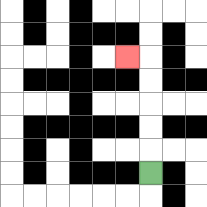{'start': '[6, 7]', 'end': '[5, 2]', 'path_directions': 'U,U,U,U,U,L', 'path_coordinates': '[[6, 7], [6, 6], [6, 5], [6, 4], [6, 3], [6, 2], [5, 2]]'}